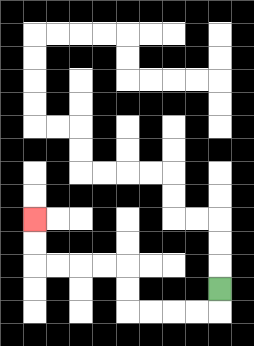{'start': '[9, 12]', 'end': '[1, 9]', 'path_directions': 'D,L,L,L,L,U,U,L,L,L,L,U,U', 'path_coordinates': '[[9, 12], [9, 13], [8, 13], [7, 13], [6, 13], [5, 13], [5, 12], [5, 11], [4, 11], [3, 11], [2, 11], [1, 11], [1, 10], [1, 9]]'}